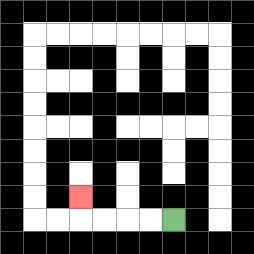{'start': '[7, 9]', 'end': '[3, 8]', 'path_directions': 'L,L,L,L,U', 'path_coordinates': '[[7, 9], [6, 9], [5, 9], [4, 9], [3, 9], [3, 8]]'}